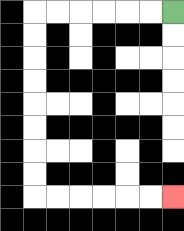{'start': '[7, 0]', 'end': '[7, 8]', 'path_directions': 'L,L,L,L,L,L,D,D,D,D,D,D,D,D,R,R,R,R,R,R', 'path_coordinates': '[[7, 0], [6, 0], [5, 0], [4, 0], [3, 0], [2, 0], [1, 0], [1, 1], [1, 2], [1, 3], [1, 4], [1, 5], [1, 6], [1, 7], [1, 8], [2, 8], [3, 8], [4, 8], [5, 8], [6, 8], [7, 8]]'}